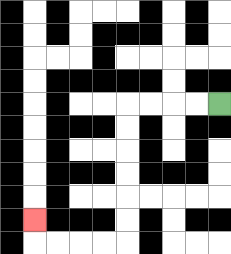{'start': '[9, 4]', 'end': '[1, 9]', 'path_directions': 'L,L,L,L,D,D,D,D,D,D,L,L,L,L,U', 'path_coordinates': '[[9, 4], [8, 4], [7, 4], [6, 4], [5, 4], [5, 5], [5, 6], [5, 7], [5, 8], [5, 9], [5, 10], [4, 10], [3, 10], [2, 10], [1, 10], [1, 9]]'}